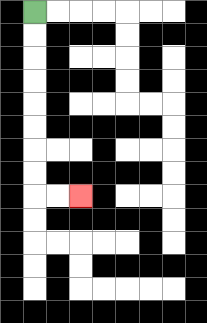{'start': '[1, 0]', 'end': '[3, 8]', 'path_directions': 'D,D,D,D,D,D,D,D,R,R', 'path_coordinates': '[[1, 0], [1, 1], [1, 2], [1, 3], [1, 4], [1, 5], [1, 6], [1, 7], [1, 8], [2, 8], [3, 8]]'}